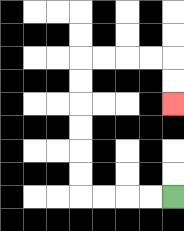{'start': '[7, 8]', 'end': '[7, 4]', 'path_directions': 'L,L,L,L,U,U,U,U,U,U,R,R,R,R,D,D', 'path_coordinates': '[[7, 8], [6, 8], [5, 8], [4, 8], [3, 8], [3, 7], [3, 6], [3, 5], [3, 4], [3, 3], [3, 2], [4, 2], [5, 2], [6, 2], [7, 2], [7, 3], [7, 4]]'}